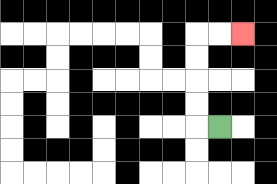{'start': '[9, 5]', 'end': '[10, 1]', 'path_directions': 'L,U,U,U,U,R,R', 'path_coordinates': '[[9, 5], [8, 5], [8, 4], [8, 3], [8, 2], [8, 1], [9, 1], [10, 1]]'}